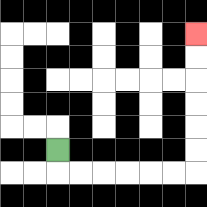{'start': '[2, 6]', 'end': '[8, 1]', 'path_directions': 'D,R,R,R,R,R,R,U,U,U,U,U,U', 'path_coordinates': '[[2, 6], [2, 7], [3, 7], [4, 7], [5, 7], [6, 7], [7, 7], [8, 7], [8, 6], [8, 5], [8, 4], [8, 3], [8, 2], [8, 1]]'}